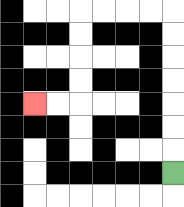{'start': '[7, 7]', 'end': '[1, 4]', 'path_directions': 'U,U,U,U,U,U,U,L,L,L,L,D,D,D,D,L,L', 'path_coordinates': '[[7, 7], [7, 6], [7, 5], [7, 4], [7, 3], [7, 2], [7, 1], [7, 0], [6, 0], [5, 0], [4, 0], [3, 0], [3, 1], [3, 2], [3, 3], [3, 4], [2, 4], [1, 4]]'}